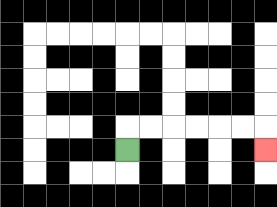{'start': '[5, 6]', 'end': '[11, 6]', 'path_directions': 'U,R,R,R,R,R,R,D', 'path_coordinates': '[[5, 6], [5, 5], [6, 5], [7, 5], [8, 5], [9, 5], [10, 5], [11, 5], [11, 6]]'}